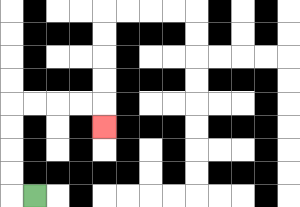{'start': '[1, 8]', 'end': '[4, 5]', 'path_directions': 'L,U,U,U,U,R,R,R,R,D', 'path_coordinates': '[[1, 8], [0, 8], [0, 7], [0, 6], [0, 5], [0, 4], [1, 4], [2, 4], [3, 4], [4, 4], [4, 5]]'}